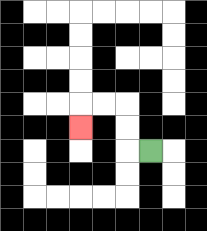{'start': '[6, 6]', 'end': '[3, 5]', 'path_directions': 'L,U,U,L,L,D', 'path_coordinates': '[[6, 6], [5, 6], [5, 5], [5, 4], [4, 4], [3, 4], [3, 5]]'}